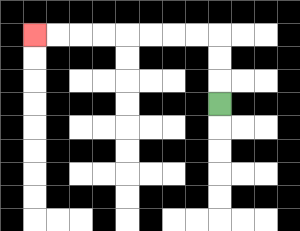{'start': '[9, 4]', 'end': '[1, 1]', 'path_directions': 'U,U,U,L,L,L,L,L,L,L,L', 'path_coordinates': '[[9, 4], [9, 3], [9, 2], [9, 1], [8, 1], [7, 1], [6, 1], [5, 1], [4, 1], [3, 1], [2, 1], [1, 1]]'}